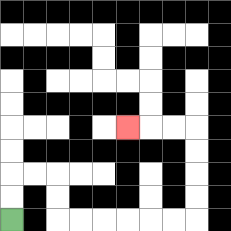{'start': '[0, 9]', 'end': '[5, 5]', 'path_directions': 'U,U,R,R,D,D,R,R,R,R,R,R,U,U,U,U,L,L,L', 'path_coordinates': '[[0, 9], [0, 8], [0, 7], [1, 7], [2, 7], [2, 8], [2, 9], [3, 9], [4, 9], [5, 9], [6, 9], [7, 9], [8, 9], [8, 8], [8, 7], [8, 6], [8, 5], [7, 5], [6, 5], [5, 5]]'}